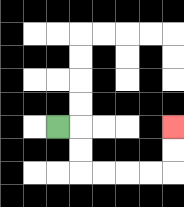{'start': '[2, 5]', 'end': '[7, 5]', 'path_directions': 'R,D,D,R,R,R,R,U,U', 'path_coordinates': '[[2, 5], [3, 5], [3, 6], [3, 7], [4, 7], [5, 7], [6, 7], [7, 7], [7, 6], [7, 5]]'}